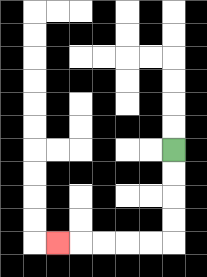{'start': '[7, 6]', 'end': '[2, 10]', 'path_directions': 'D,D,D,D,L,L,L,L,L', 'path_coordinates': '[[7, 6], [7, 7], [7, 8], [7, 9], [7, 10], [6, 10], [5, 10], [4, 10], [3, 10], [2, 10]]'}